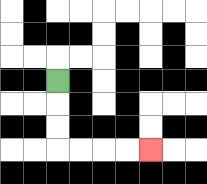{'start': '[2, 3]', 'end': '[6, 6]', 'path_directions': 'D,D,D,R,R,R,R', 'path_coordinates': '[[2, 3], [2, 4], [2, 5], [2, 6], [3, 6], [4, 6], [5, 6], [6, 6]]'}